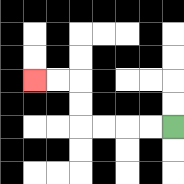{'start': '[7, 5]', 'end': '[1, 3]', 'path_directions': 'L,L,L,L,U,U,L,L', 'path_coordinates': '[[7, 5], [6, 5], [5, 5], [4, 5], [3, 5], [3, 4], [3, 3], [2, 3], [1, 3]]'}